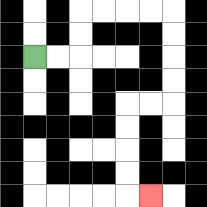{'start': '[1, 2]', 'end': '[6, 8]', 'path_directions': 'R,R,U,U,R,R,R,R,D,D,D,D,L,L,D,D,D,D,R', 'path_coordinates': '[[1, 2], [2, 2], [3, 2], [3, 1], [3, 0], [4, 0], [5, 0], [6, 0], [7, 0], [7, 1], [7, 2], [7, 3], [7, 4], [6, 4], [5, 4], [5, 5], [5, 6], [5, 7], [5, 8], [6, 8]]'}